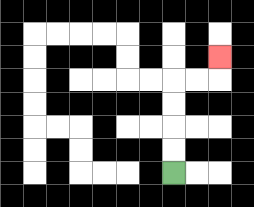{'start': '[7, 7]', 'end': '[9, 2]', 'path_directions': 'U,U,U,U,R,R,U', 'path_coordinates': '[[7, 7], [7, 6], [7, 5], [7, 4], [7, 3], [8, 3], [9, 3], [9, 2]]'}